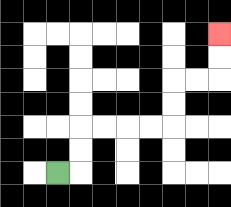{'start': '[2, 7]', 'end': '[9, 1]', 'path_directions': 'R,U,U,R,R,R,R,U,U,R,R,U,U', 'path_coordinates': '[[2, 7], [3, 7], [3, 6], [3, 5], [4, 5], [5, 5], [6, 5], [7, 5], [7, 4], [7, 3], [8, 3], [9, 3], [9, 2], [9, 1]]'}